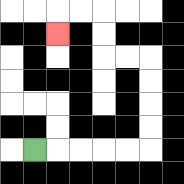{'start': '[1, 6]', 'end': '[2, 1]', 'path_directions': 'R,R,R,R,R,U,U,U,U,L,L,U,U,L,L,D', 'path_coordinates': '[[1, 6], [2, 6], [3, 6], [4, 6], [5, 6], [6, 6], [6, 5], [6, 4], [6, 3], [6, 2], [5, 2], [4, 2], [4, 1], [4, 0], [3, 0], [2, 0], [2, 1]]'}